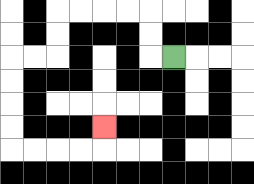{'start': '[7, 2]', 'end': '[4, 5]', 'path_directions': 'L,U,U,L,L,L,L,D,D,L,L,D,D,D,D,R,R,R,R,U', 'path_coordinates': '[[7, 2], [6, 2], [6, 1], [6, 0], [5, 0], [4, 0], [3, 0], [2, 0], [2, 1], [2, 2], [1, 2], [0, 2], [0, 3], [0, 4], [0, 5], [0, 6], [1, 6], [2, 6], [3, 6], [4, 6], [4, 5]]'}